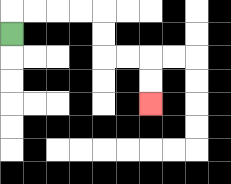{'start': '[0, 1]', 'end': '[6, 4]', 'path_directions': 'U,R,R,R,R,D,D,R,R,D,D', 'path_coordinates': '[[0, 1], [0, 0], [1, 0], [2, 0], [3, 0], [4, 0], [4, 1], [4, 2], [5, 2], [6, 2], [6, 3], [6, 4]]'}